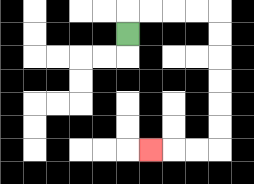{'start': '[5, 1]', 'end': '[6, 6]', 'path_directions': 'U,R,R,R,R,D,D,D,D,D,D,L,L,L', 'path_coordinates': '[[5, 1], [5, 0], [6, 0], [7, 0], [8, 0], [9, 0], [9, 1], [9, 2], [9, 3], [9, 4], [9, 5], [9, 6], [8, 6], [7, 6], [6, 6]]'}